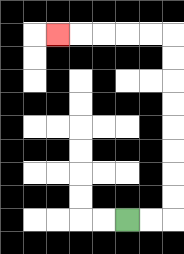{'start': '[5, 9]', 'end': '[2, 1]', 'path_directions': 'R,R,U,U,U,U,U,U,U,U,L,L,L,L,L', 'path_coordinates': '[[5, 9], [6, 9], [7, 9], [7, 8], [7, 7], [7, 6], [7, 5], [7, 4], [7, 3], [7, 2], [7, 1], [6, 1], [5, 1], [4, 1], [3, 1], [2, 1]]'}